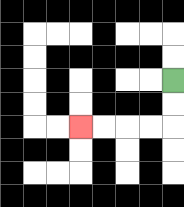{'start': '[7, 3]', 'end': '[3, 5]', 'path_directions': 'D,D,L,L,L,L', 'path_coordinates': '[[7, 3], [7, 4], [7, 5], [6, 5], [5, 5], [4, 5], [3, 5]]'}